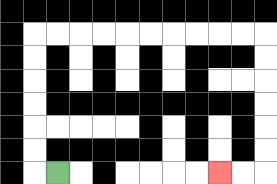{'start': '[2, 7]', 'end': '[9, 7]', 'path_directions': 'L,U,U,U,U,U,U,R,R,R,R,R,R,R,R,R,R,D,D,D,D,D,D,L,L', 'path_coordinates': '[[2, 7], [1, 7], [1, 6], [1, 5], [1, 4], [1, 3], [1, 2], [1, 1], [2, 1], [3, 1], [4, 1], [5, 1], [6, 1], [7, 1], [8, 1], [9, 1], [10, 1], [11, 1], [11, 2], [11, 3], [11, 4], [11, 5], [11, 6], [11, 7], [10, 7], [9, 7]]'}